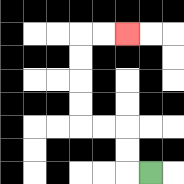{'start': '[6, 7]', 'end': '[5, 1]', 'path_directions': 'L,U,U,L,L,U,U,U,U,R,R', 'path_coordinates': '[[6, 7], [5, 7], [5, 6], [5, 5], [4, 5], [3, 5], [3, 4], [3, 3], [3, 2], [3, 1], [4, 1], [5, 1]]'}